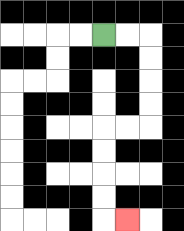{'start': '[4, 1]', 'end': '[5, 9]', 'path_directions': 'R,R,D,D,D,D,L,L,D,D,D,D,R', 'path_coordinates': '[[4, 1], [5, 1], [6, 1], [6, 2], [6, 3], [6, 4], [6, 5], [5, 5], [4, 5], [4, 6], [4, 7], [4, 8], [4, 9], [5, 9]]'}